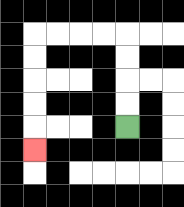{'start': '[5, 5]', 'end': '[1, 6]', 'path_directions': 'U,U,U,U,L,L,L,L,D,D,D,D,D', 'path_coordinates': '[[5, 5], [5, 4], [5, 3], [5, 2], [5, 1], [4, 1], [3, 1], [2, 1], [1, 1], [1, 2], [1, 3], [1, 4], [1, 5], [1, 6]]'}